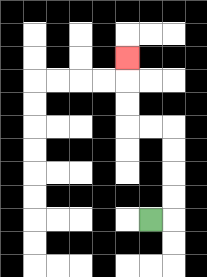{'start': '[6, 9]', 'end': '[5, 2]', 'path_directions': 'R,U,U,U,U,L,L,U,U,U', 'path_coordinates': '[[6, 9], [7, 9], [7, 8], [7, 7], [7, 6], [7, 5], [6, 5], [5, 5], [5, 4], [5, 3], [5, 2]]'}